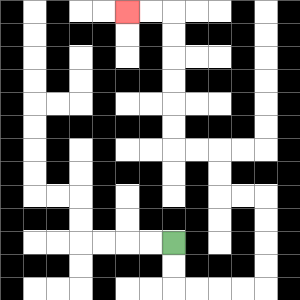{'start': '[7, 10]', 'end': '[5, 0]', 'path_directions': 'D,D,R,R,R,R,U,U,U,U,L,L,U,U,L,L,U,U,U,U,U,U,L,L', 'path_coordinates': '[[7, 10], [7, 11], [7, 12], [8, 12], [9, 12], [10, 12], [11, 12], [11, 11], [11, 10], [11, 9], [11, 8], [10, 8], [9, 8], [9, 7], [9, 6], [8, 6], [7, 6], [7, 5], [7, 4], [7, 3], [7, 2], [7, 1], [7, 0], [6, 0], [5, 0]]'}